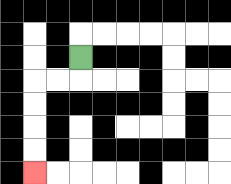{'start': '[3, 2]', 'end': '[1, 7]', 'path_directions': 'D,L,L,D,D,D,D', 'path_coordinates': '[[3, 2], [3, 3], [2, 3], [1, 3], [1, 4], [1, 5], [1, 6], [1, 7]]'}